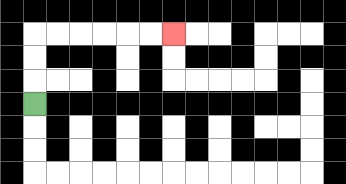{'start': '[1, 4]', 'end': '[7, 1]', 'path_directions': 'U,U,U,R,R,R,R,R,R', 'path_coordinates': '[[1, 4], [1, 3], [1, 2], [1, 1], [2, 1], [3, 1], [4, 1], [5, 1], [6, 1], [7, 1]]'}